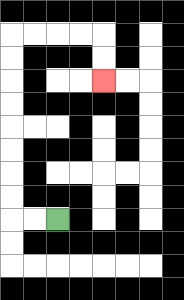{'start': '[2, 9]', 'end': '[4, 3]', 'path_directions': 'L,L,U,U,U,U,U,U,U,U,R,R,R,R,D,D', 'path_coordinates': '[[2, 9], [1, 9], [0, 9], [0, 8], [0, 7], [0, 6], [0, 5], [0, 4], [0, 3], [0, 2], [0, 1], [1, 1], [2, 1], [3, 1], [4, 1], [4, 2], [4, 3]]'}